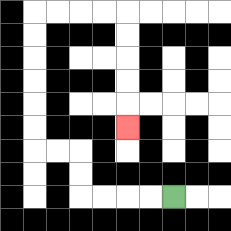{'start': '[7, 8]', 'end': '[5, 5]', 'path_directions': 'L,L,L,L,U,U,L,L,U,U,U,U,U,U,R,R,R,R,D,D,D,D,D', 'path_coordinates': '[[7, 8], [6, 8], [5, 8], [4, 8], [3, 8], [3, 7], [3, 6], [2, 6], [1, 6], [1, 5], [1, 4], [1, 3], [1, 2], [1, 1], [1, 0], [2, 0], [3, 0], [4, 0], [5, 0], [5, 1], [5, 2], [5, 3], [5, 4], [5, 5]]'}